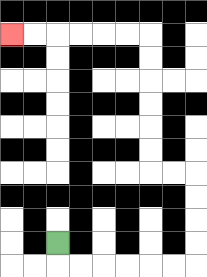{'start': '[2, 10]', 'end': '[0, 1]', 'path_directions': 'D,R,R,R,R,R,R,U,U,U,U,L,L,U,U,U,U,U,U,L,L,L,L,L,L', 'path_coordinates': '[[2, 10], [2, 11], [3, 11], [4, 11], [5, 11], [6, 11], [7, 11], [8, 11], [8, 10], [8, 9], [8, 8], [8, 7], [7, 7], [6, 7], [6, 6], [6, 5], [6, 4], [6, 3], [6, 2], [6, 1], [5, 1], [4, 1], [3, 1], [2, 1], [1, 1], [0, 1]]'}